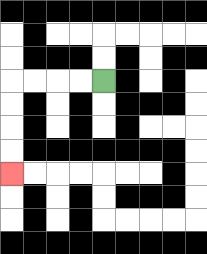{'start': '[4, 3]', 'end': '[0, 7]', 'path_directions': 'L,L,L,L,D,D,D,D', 'path_coordinates': '[[4, 3], [3, 3], [2, 3], [1, 3], [0, 3], [0, 4], [0, 5], [0, 6], [0, 7]]'}